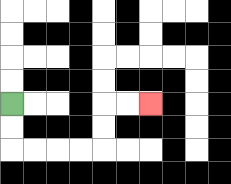{'start': '[0, 4]', 'end': '[6, 4]', 'path_directions': 'D,D,R,R,R,R,U,U,R,R', 'path_coordinates': '[[0, 4], [0, 5], [0, 6], [1, 6], [2, 6], [3, 6], [4, 6], [4, 5], [4, 4], [5, 4], [6, 4]]'}